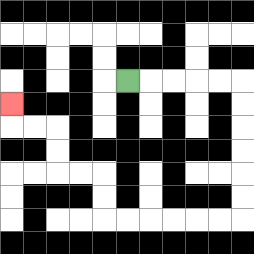{'start': '[5, 3]', 'end': '[0, 4]', 'path_directions': 'R,R,R,R,R,D,D,D,D,D,D,L,L,L,L,L,L,U,U,L,L,U,U,L,L,U', 'path_coordinates': '[[5, 3], [6, 3], [7, 3], [8, 3], [9, 3], [10, 3], [10, 4], [10, 5], [10, 6], [10, 7], [10, 8], [10, 9], [9, 9], [8, 9], [7, 9], [6, 9], [5, 9], [4, 9], [4, 8], [4, 7], [3, 7], [2, 7], [2, 6], [2, 5], [1, 5], [0, 5], [0, 4]]'}